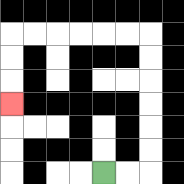{'start': '[4, 7]', 'end': '[0, 4]', 'path_directions': 'R,R,U,U,U,U,U,U,L,L,L,L,L,L,D,D,D', 'path_coordinates': '[[4, 7], [5, 7], [6, 7], [6, 6], [6, 5], [6, 4], [6, 3], [6, 2], [6, 1], [5, 1], [4, 1], [3, 1], [2, 1], [1, 1], [0, 1], [0, 2], [0, 3], [0, 4]]'}